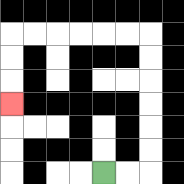{'start': '[4, 7]', 'end': '[0, 4]', 'path_directions': 'R,R,U,U,U,U,U,U,L,L,L,L,L,L,D,D,D', 'path_coordinates': '[[4, 7], [5, 7], [6, 7], [6, 6], [6, 5], [6, 4], [6, 3], [6, 2], [6, 1], [5, 1], [4, 1], [3, 1], [2, 1], [1, 1], [0, 1], [0, 2], [0, 3], [0, 4]]'}